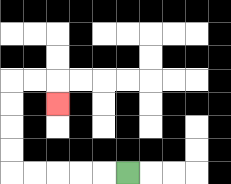{'start': '[5, 7]', 'end': '[2, 4]', 'path_directions': 'L,L,L,L,L,U,U,U,U,R,R,D', 'path_coordinates': '[[5, 7], [4, 7], [3, 7], [2, 7], [1, 7], [0, 7], [0, 6], [0, 5], [0, 4], [0, 3], [1, 3], [2, 3], [2, 4]]'}